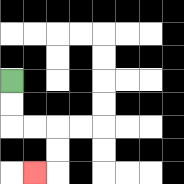{'start': '[0, 3]', 'end': '[1, 7]', 'path_directions': 'D,D,R,R,D,D,L', 'path_coordinates': '[[0, 3], [0, 4], [0, 5], [1, 5], [2, 5], [2, 6], [2, 7], [1, 7]]'}